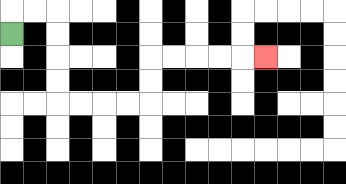{'start': '[0, 1]', 'end': '[11, 2]', 'path_directions': 'U,R,R,D,D,D,D,R,R,R,R,U,U,R,R,R,R,R', 'path_coordinates': '[[0, 1], [0, 0], [1, 0], [2, 0], [2, 1], [2, 2], [2, 3], [2, 4], [3, 4], [4, 4], [5, 4], [6, 4], [6, 3], [6, 2], [7, 2], [8, 2], [9, 2], [10, 2], [11, 2]]'}